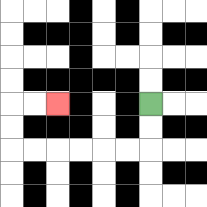{'start': '[6, 4]', 'end': '[2, 4]', 'path_directions': 'D,D,L,L,L,L,L,L,U,U,R,R', 'path_coordinates': '[[6, 4], [6, 5], [6, 6], [5, 6], [4, 6], [3, 6], [2, 6], [1, 6], [0, 6], [0, 5], [0, 4], [1, 4], [2, 4]]'}